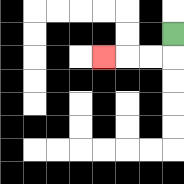{'start': '[7, 1]', 'end': '[4, 2]', 'path_directions': 'D,L,L,L', 'path_coordinates': '[[7, 1], [7, 2], [6, 2], [5, 2], [4, 2]]'}